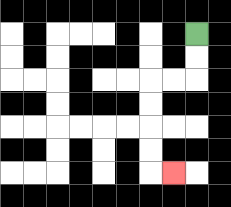{'start': '[8, 1]', 'end': '[7, 7]', 'path_directions': 'D,D,L,L,D,D,D,D,R', 'path_coordinates': '[[8, 1], [8, 2], [8, 3], [7, 3], [6, 3], [6, 4], [6, 5], [6, 6], [6, 7], [7, 7]]'}